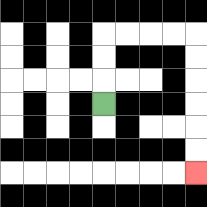{'start': '[4, 4]', 'end': '[8, 7]', 'path_directions': 'U,U,U,R,R,R,R,D,D,D,D,D,D', 'path_coordinates': '[[4, 4], [4, 3], [4, 2], [4, 1], [5, 1], [6, 1], [7, 1], [8, 1], [8, 2], [8, 3], [8, 4], [8, 5], [8, 6], [8, 7]]'}